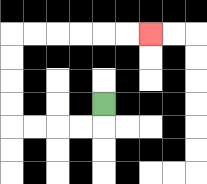{'start': '[4, 4]', 'end': '[6, 1]', 'path_directions': 'D,L,L,L,L,U,U,U,U,R,R,R,R,R,R', 'path_coordinates': '[[4, 4], [4, 5], [3, 5], [2, 5], [1, 5], [0, 5], [0, 4], [0, 3], [0, 2], [0, 1], [1, 1], [2, 1], [3, 1], [4, 1], [5, 1], [6, 1]]'}